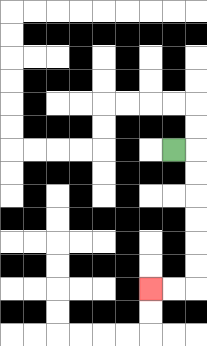{'start': '[7, 6]', 'end': '[6, 12]', 'path_directions': 'R,D,D,D,D,D,D,L,L', 'path_coordinates': '[[7, 6], [8, 6], [8, 7], [8, 8], [8, 9], [8, 10], [8, 11], [8, 12], [7, 12], [6, 12]]'}